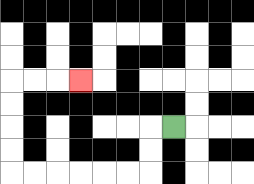{'start': '[7, 5]', 'end': '[3, 3]', 'path_directions': 'L,D,D,L,L,L,L,L,L,U,U,U,U,R,R,R', 'path_coordinates': '[[7, 5], [6, 5], [6, 6], [6, 7], [5, 7], [4, 7], [3, 7], [2, 7], [1, 7], [0, 7], [0, 6], [0, 5], [0, 4], [0, 3], [1, 3], [2, 3], [3, 3]]'}